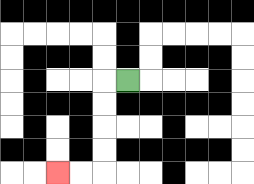{'start': '[5, 3]', 'end': '[2, 7]', 'path_directions': 'L,D,D,D,D,L,L', 'path_coordinates': '[[5, 3], [4, 3], [4, 4], [4, 5], [4, 6], [4, 7], [3, 7], [2, 7]]'}